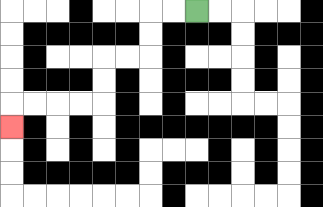{'start': '[8, 0]', 'end': '[0, 5]', 'path_directions': 'L,L,D,D,L,L,D,D,L,L,L,L,D', 'path_coordinates': '[[8, 0], [7, 0], [6, 0], [6, 1], [6, 2], [5, 2], [4, 2], [4, 3], [4, 4], [3, 4], [2, 4], [1, 4], [0, 4], [0, 5]]'}